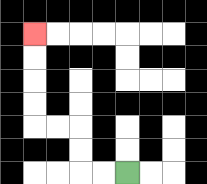{'start': '[5, 7]', 'end': '[1, 1]', 'path_directions': 'L,L,U,U,L,L,U,U,U,U', 'path_coordinates': '[[5, 7], [4, 7], [3, 7], [3, 6], [3, 5], [2, 5], [1, 5], [1, 4], [1, 3], [1, 2], [1, 1]]'}